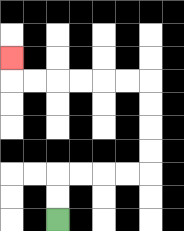{'start': '[2, 9]', 'end': '[0, 2]', 'path_directions': 'U,U,R,R,R,R,U,U,U,U,L,L,L,L,L,L,U', 'path_coordinates': '[[2, 9], [2, 8], [2, 7], [3, 7], [4, 7], [5, 7], [6, 7], [6, 6], [6, 5], [6, 4], [6, 3], [5, 3], [4, 3], [3, 3], [2, 3], [1, 3], [0, 3], [0, 2]]'}